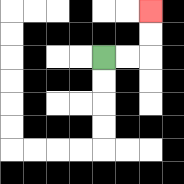{'start': '[4, 2]', 'end': '[6, 0]', 'path_directions': 'R,R,U,U', 'path_coordinates': '[[4, 2], [5, 2], [6, 2], [6, 1], [6, 0]]'}